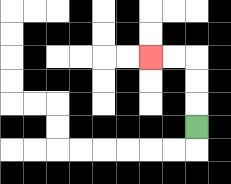{'start': '[8, 5]', 'end': '[6, 2]', 'path_directions': 'U,U,U,L,L', 'path_coordinates': '[[8, 5], [8, 4], [8, 3], [8, 2], [7, 2], [6, 2]]'}